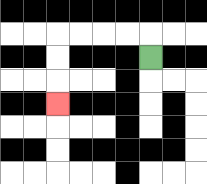{'start': '[6, 2]', 'end': '[2, 4]', 'path_directions': 'U,L,L,L,L,D,D,D', 'path_coordinates': '[[6, 2], [6, 1], [5, 1], [4, 1], [3, 1], [2, 1], [2, 2], [2, 3], [2, 4]]'}